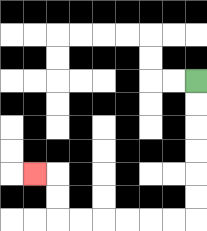{'start': '[8, 3]', 'end': '[1, 7]', 'path_directions': 'D,D,D,D,D,D,L,L,L,L,L,L,U,U,L', 'path_coordinates': '[[8, 3], [8, 4], [8, 5], [8, 6], [8, 7], [8, 8], [8, 9], [7, 9], [6, 9], [5, 9], [4, 9], [3, 9], [2, 9], [2, 8], [2, 7], [1, 7]]'}